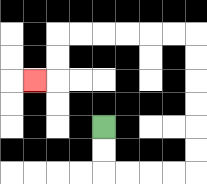{'start': '[4, 5]', 'end': '[1, 3]', 'path_directions': 'D,D,R,R,R,R,U,U,U,U,U,U,L,L,L,L,L,L,D,D,L', 'path_coordinates': '[[4, 5], [4, 6], [4, 7], [5, 7], [6, 7], [7, 7], [8, 7], [8, 6], [8, 5], [8, 4], [8, 3], [8, 2], [8, 1], [7, 1], [6, 1], [5, 1], [4, 1], [3, 1], [2, 1], [2, 2], [2, 3], [1, 3]]'}